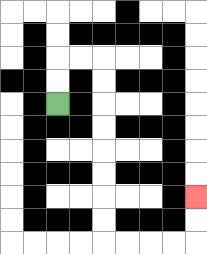{'start': '[2, 4]', 'end': '[8, 8]', 'path_directions': 'U,U,R,R,D,D,D,D,D,D,D,D,R,R,R,R,U,U', 'path_coordinates': '[[2, 4], [2, 3], [2, 2], [3, 2], [4, 2], [4, 3], [4, 4], [4, 5], [4, 6], [4, 7], [4, 8], [4, 9], [4, 10], [5, 10], [6, 10], [7, 10], [8, 10], [8, 9], [8, 8]]'}